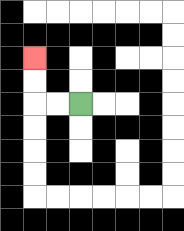{'start': '[3, 4]', 'end': '[1, 2]', 'path_directions': 'L,L,U,U', 'path_coordinates': '[[3, 4], [2, 4], [1, 4], [1, 3], [1, 2]]'}